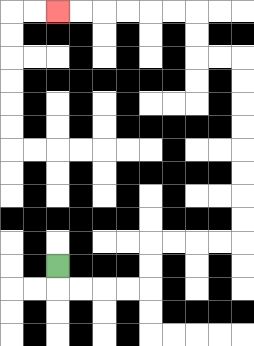{'start': '[2, 11]', 'end': '[2, 0]', 'path_directions': 'D,R,R,R,R,U,U,R,R,R,R,U,U,U,U,U,U,U,U,L,L,U,U,L,L,L,L,L,L', 'path_coordinates': '[[2, 11], [2, 12], [3, 12], [4, 12], [5, 12], [6, 12], [6, 11], [6, 10], [7, 10], [8, 10], [9, 10], [10, 10], [10, 9], [10, 8], [10, 7], [10, 6], [10, 5], [10, 4], [10, 3], [10, 2], [9, 2], [8, 2], [8, 1], [8, 0], [7, 0], [6, 0], [5, 0], [4, 0], [3, 0], [2, 0]]'}